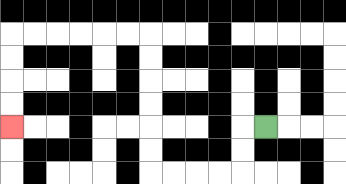{'start': '[11, 5]', 'end': '[0, 5]', 'path_directions': 'L,D,D,L,L,L,L,U,U,U,U,U,U,L,L,L,L,L,L,D,D,D,D', 'path_coordinates': '[[11, 5], [10, 5], [10, 6], [10, 7], [9, 7], [8, 7], [7, 7], [6, 7], [6, 6], [6, 5], [6, 4], [6, 3], [6, 2], [6, 1], [5, 1], [4, 1], [3, 1], [2, 1], [1, 1], [0, 1], [0, 2], [0, 3], [0, 4], [0, 5]]'}